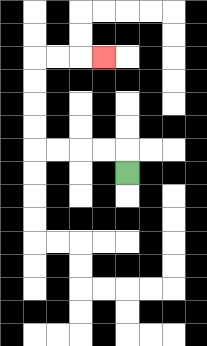{'start': '[5, 7]', 'end': '[4, 2]', 'path_directions': 'U,L,L,L,L,U,U,U,U,R,R,R', 'path_coordinates': '[[5, 7], [5, 6], [4, 6], [3, 6], [2, 6], [1, 6], [1, 5], [1, 4], [1, 3], [1, 2], [2, 2], [3, 2], [4, 2]]'}